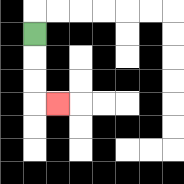{'start': '[1, 1]', 'end': '[2, 4]', 'path_directions': 'D,D,D,R', 'path_coordinates': '[[1, 1], [1, 2], [1, 3], [1, 4], [2, 4]]'}